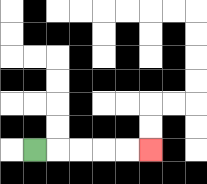{'start': '[1, 6]', 'end': '[6, 6]', 'path_directions': 'R,R,R,R,R', 'path_coordinates': '[[1, 6], [2, 6], [3, 6], [4, 6], [5, 6], [6, 6]]'}